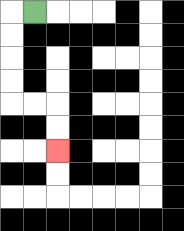{'start': '[1, 0]', 'end': '[2, 6]', 'path_directions': 'L,D,D,D,D,R,R,D,D', 'path_coordinates': '[[1, 0], [0, 0], [0, 1], [0, 2], [0, 3], [0, 4], [1, 4], [2, 4], [2, 5], [2, 6]]'}